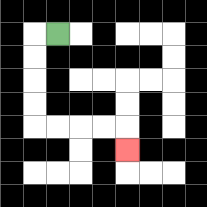{'start': '[2, 1]', 'end': '[5, 6]', 'path_directions': 'L,D,D,D,D,R,R,R,R,D', 'path_coordinates': '[[2, 1], [1, 1], [1, 2], [1, 3], [1, 4], [1, 5], [2, 5], [3, 5], [4, 5], [5, 5], [5, 6]]'}